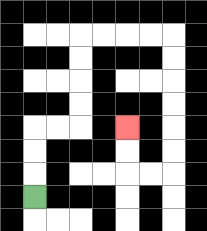{'start': '[1, 8]', 'end': '[5, 5]', 'path_directions': 'U,U,U,R,R,U,U,U,U,R,R,R,R,D,D,D,D,D,D,L,L,U,U', 'path_coordinates': '[[1, 8], [1, 7], [1, 6], [1, 5], [2, 5], [3, 5], [3, 4], [3, 3], [3, 2], [3, 1], [4, 1], [5, 1], [6, 1], [7, 1], [7, 2], [7, 3], [7, 4], [7, 5], [7, 6], [7, 7], [6, 7], [5, 7], [5, 6], [5, 5]]'}